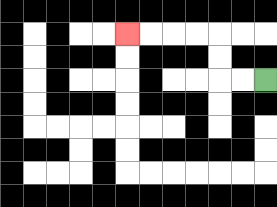{'start': '[11, 3]', 'end': '[5, 1]', 'path_directions': 'L,L,U,U,L,L,L,L', 'path_coordinates': '[[11, 3], [10, 3], [9, 3], [9, 2], [9, 1], [8, 1], [7, 1], [6, 1], [5, 1]]'}